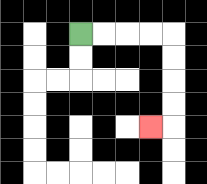{'start': '[3, 1]', 'end': '[6, 5]', 'path_directions': 'R,R,R,R,D,D,D,D,L', 'path_coordinates': '[[3, 1], [4, 1], [5, 1], [6, 1], [7, 1], [7, 2], [7, 3], [7, 4], [7, 5], [6, 5]]'}